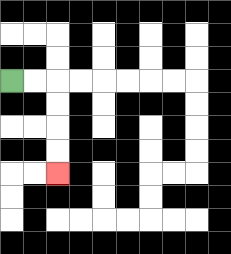{'start': '[0, 3]', 'end': '[2, 7]', 'path_directions': 'R,R,D,D,D,D', 'path_coordinates': '[[0, 3], [1, 3], [2, 3], [2, 4], [2, 5], [2, 6], [2, 7]]'}